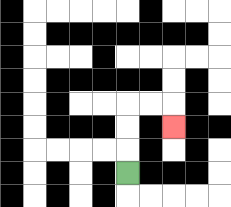{'start': '[5, 7]', 'end': '[7, 5]', 'path_directions': 'U,U,U,R,R,D', 'path_coordinates': '[[5, 7], [5, 6], [5, 5], [5, 4], [6, 4], [7, 4], [7, 5]]'}